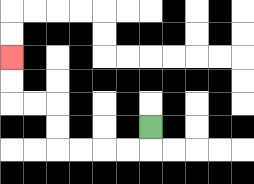{'start': '[6, 5]', 'end': '[0, 2]', 'path_directions': 'D,L,L,L,L,U,U,L,L,U,U', 'path_coordinates': '[[6, 5], [6, 6], [5, 6], [4, 6], [3, 6], [2, 6], [2, 5], [2, 4], [1, 4], [0, 4], [0, 3], [0, 2]]'}